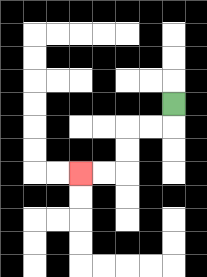{'start': '[7, 4]', 'end': '[3, 7]', 'path_directions': 'D,L,L,D,D,L,L', 'path_coordinates': '[[7, 4], [7, 5], [6, 5], [5, 5], [5, 6], [5, 7], [4, 7], [3, 7]]'}